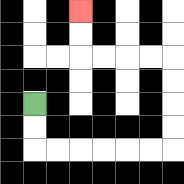{'start': '[1, 4]', 'end': '[3, 0]', 'path_directions': 'D,D,R,R,R,R,R,R,U,U,U,U,L,L,L,L,U,U', 'path_coordinates': '[[1, 4], [1, 5], [1, 6], [2, 6], [3, 6], [4, 6], [5, 6], [6, 6], [7, 6], [7, 5], [7, 4], [7, 3], [7, 2], [6, 2], [5, 2], [4, 2], [3, 2], [3, 1], [3, 0]]'}